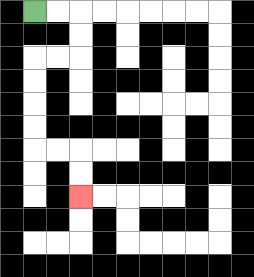{'start': '[1, 0]', 'end': '[3, 8]', 'path_directions': 'R,R,D,D,L,L,D,D,D,D,R,R,D,D', 'path_coordinates': '[[1, 0], [2, 0], [3, 0], [3, 1], [3, 2], [2, 2], [1, 2], [1, 3], [1, 4], [1, 5], [1, 6], [2, 6], [3, 6], [3, 7], [3, 8]]'}